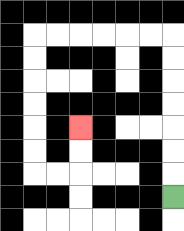{'start': '[7, 8]', 'end': '[3, 5]', 'path_directions': 'U,U,U,U,U,U,U,L,L,L,L,L,L,D,D,D,D,D,D,R,R,U,U', 'path_coordinates': '[[7, 8], [7, 7], [7, 6], [7, 5], [7, 4], [7, 3], [7, 2], [7, 1], [6, 1], [5, 1], [4, 1], [3, 1], [2, 1], [1, 1], [1, 2], [1, 3], [1, 4], [1, 5], [1, 6], [1, 7], [2, 7], [3, 7], [3, 6], [3, 5]]'}